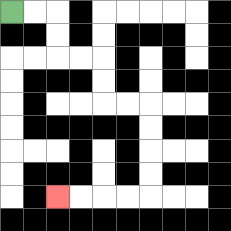{'start': '[0, 0]', 'end': '[2, 8]', 'path_directions': 'R,R,D,D,R,R,D,D,R,R,D,D,D,D,L,L,L,L', 'path_coordinates': '[[0, 0], [1, 0], [2, 0], [2, 1], [2, 2], [3, 2], [4, 2], [4, 3], [4, 4], [5, 4], [6, 4], [6, 5], [6, 6], [6, 7], [6, 8], [5, 8], [4, 8], [3, 8], [2, 8]]'}